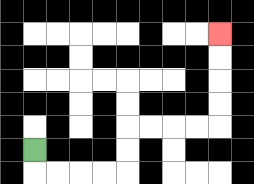{'start': '[1, 6]', 'end': '[9, 1]', 'path_directions': 'D,R,R,R,R,U,U,R,R,R,R,U,U,U,U', 'path_coordinates': '[[1, 6], [1, 7], [2, 7], [3, 7], [4, 7], [5, 7], [5, 6], [5, 5], [6, 5], [7, 5], [8, 5], [9, 5], [9, 4], [9, 3], [9, 2], [9, 1]]'}